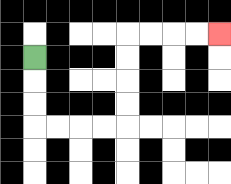{'start': '[1, 2]', 'end': '[9, 1]', 'path_directions': 'D,D,D,R,R,R,R,U,U,U,U,R,R,R,R', 'path_coordinates': '[[1, 2], [1, 3], [1, 4], [1, 5], [2, 5], [3, 5], [4, 5], [5, 5], [5, 4], [5, 3], [5, 2], [5, 1], [6, 1], [7, 1], [8, 1], [9, 1]]'}